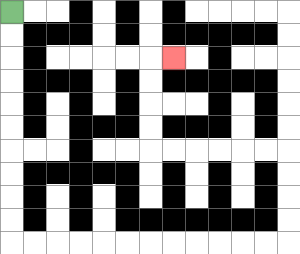{'start': '[0, 0]', 'end': '[7, 2]', 'path_directions': 'D,D,D,D,D,D,D,D,D,D,R,R,R,R,R,R,R,R,R,R,R,R,U,U,U,U,L,L,L,L,L,L,U,U,U,U,R', 'path_coordinates': '[[0, 0], [0, 1], [0, 2], [0, 3], [0, 4], [0, 5], [0, 6], [0, 7], [0, 8], [0, 9], [0, 10], [1, 10], [2, 10], [3, 10], [4, 10], [5, 10], [6, 10], [7, 10], [8, 10], [9, 10], [10, 10], [11, 10], [12, 10], [12, 9], [12, 8], [12, 7], [12, 6], [11, 6], [10, 6], [9, 6], [8, 6], [7, 6], [6, 6], [6, 5], [6, 4], [6, 3], [6, 2], [7, 2]]'}